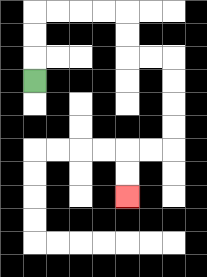{'start': '[1, 3]', 'end': '[5, 8]', 'path_directions': 'U,U,U,R,R,R,R,D,D,R,R,D,D,D,D,L,L,D,D', 'path_coordinates': '[[1, 3], [1, 2], [1, 1], [1, 0], [2, 0], [3, 0], [4, 0], [5, 0], [5, 1], [5, 2], [6, 2], [7, 2], [7, 3], [7, 4], [7, 5], [7, 6], [6, 6], [5, 6], [5, 7], [5, 8]]'}